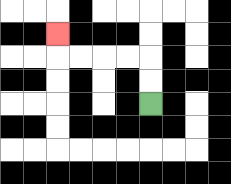{'start': '[6, 4]', 'end': '[2, 1]', 'path_directions': 'U,U,L,L,L,L,U', 'path_coordinates': '[[6, 4], [6, 3], [6, 2], [5, 2], [4, 2], [3, 2], [2, 2], [2, 1]]'}